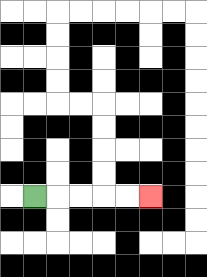{'start': '[1, 8]', 'end': '[6, 8]', 'path_directions': 'R,R,R,R,R', 'path_coordinates': '[[1, 8], [2, 8], [3, 8], [4, 8], [5, 8], [6, 8]]'}